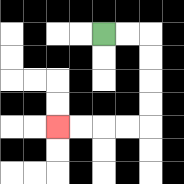{'start': '[4, 1]', 'end': '[2, 5]', 'path_directions': 'R,R,D,D,D,D,L,L,L,L', 'path_coordinates': '[[4, 1], [5, 1], [6, 1], [6, 2], [6, 3], [6, 4], [6, 5], [5, 5], [4, 5], [3, 5], [2, 5]]'}